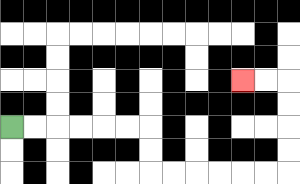{'start': '[0, 5]', 'end': '[10, 3]', 'path_directions': 'R,R,R,R,R,R,D,D,R,R,R,R,R,R,U,U,U,U,L,L', 'path_coordinates': '[[0, 5], [1, 5], [2, 5], [3, 5], [4, 5], [5, 5], [6, 5], [6, 6], [6, 7], [7, 7], [8, 7], [9, 7], [10, 7], [11, 7], [12, 7], [12, 6], [12, 5], [12, 4], [12, 3], [11, 3], [10, 3]]'}